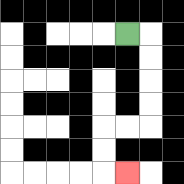{'start': '[5, 1]', 'end': '[5, 7]', 'path_directions': 'R,D,D,D,D,L,L,D,D,R', 'path_coordinates': '[[5, 1], [6, 1], [6, 2], [6, 3], [6, 4], [6, 5], [5, 5], [4, 5], [4, 6], [4, 7], [5, 7]]'}